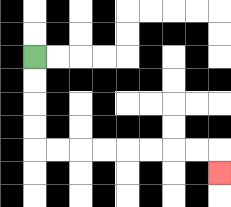{'start': '[1, 2]', 'end': '[9, 7]', 'path_directions': 'D,D,D,D,R,R,R,R,R,R,R,R,D', 'path_coordinates': '[[1, 2], [1, 3], [1, 4], [1, 5], [1, 6], [2, 6], [3, 6], [4, 6], [5, 6], [6, 6], [7, 6], [8, 6], [9, 6], [9, 7]]'}